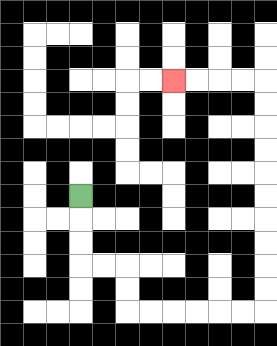{'start': '[3, 8]', 'end': '[7, 3]', 'path_directions': 'D,D,D,R,R,D,D,R,R,R,R,R,R,U,U,U,U,U,U,U,U,U,U,L,L,L,L', 'path_coordinates': '[[3, 8], [3, 9], [3, 10], [3, 11], [4, 11], [5, 11], [5, 12], [5, 13], [6, 13], [7, 13], [8, 13], [9, 13], [10, 13], [11, 13], [11, 12], [11, 11], [11, 10], [11, 9], [11, 8], [11, 7], [11, 6], [11, 5], [11, 4], [11, 3], [10, 3], [9, 3], [8, 3], [7, 3]]'}